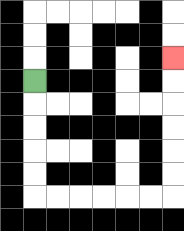{'start': '[1, 3]', 'end': '[7, 2]', 'path_directions': 'D,D,D,D,D,R,R,R,R,R,R,U,U,U,U,U,U', 'path_coordinates': '[[1, 3], [1, 4], [1, 5], [1, 6], [1, 7], [1, 8], [2, 8], [3, 8], [4, 8], [5, 8], [6, 8], [7, 8], [7, 7], [7, 6], [7, 5], [7, 4], [7, 3], [7, 2]]'}